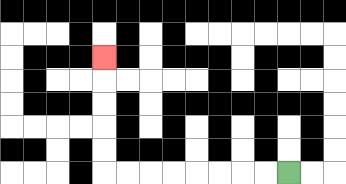{'start': '[12, 7]', 'end': '[4, 2]', 'path_directions': 'L,L,L,L,L,L,L,L,U,U,U,U,U', 'path_coordinates': '[[12, 7], [11, 7], [10, 7], [9, 7], [8, 7], [7, 7], [6, 7], [5, 7], [4, 7], [4, 6], [4, 5], [4, 4], [4, 3], [4, 2]]'}